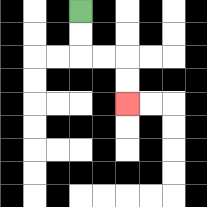{'start': '[3, 0]', 'end': '[5, 4]', 'path_directions': 'D,D,R,R,D,D', 'path_coordinates': '[[3, 0], [3, 1], [3, 2], [4, 2], [5, 2], [5, 3], [5, 4]]'}